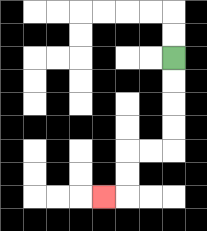{'start': '[7, 2]', 'end': '[4, 8]', 'path_directions': 'D,D,D,D,L,L,D,D,L', 'path_coordinates': '[[7, 2], [7, 3], [7, 4], [7, 5], [7, 6], [6, 6], [5, 6], [5, 7], [5, 8], [4, 8]]'}